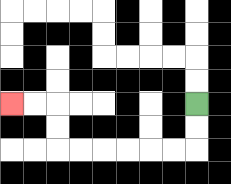{'start': '[8, 4]', 'end': '[0, 4]', 'path_directions': 'D,D,L,L,L,L,L,L,U,U,L,L', 'path_coordinates': '[[8, 4], [8, 5], [8, 6], [7, 6], [6, 6], [5, 6], [4, 6], [3, 6], [2, 6], [2, 5], [2, 4], [1, 4], [0, 4]]'}